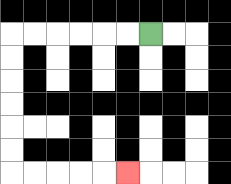{'start': '[6, 1]', 'end': '[5, 7]', 'path_directions': 'L,L,L,L,L,L,D,D,D,D,D,D,R,R,R,R,R', 'path_coordinates': '[[6, 1], [5, 1], [4, 1], [3, 1], [2, 1], [1, 1], [0, 1], [0, 2], [0, 3], [0, 4], [0, 5], [0, 6], [0, 7], [1, 7], [2, 7], [3, 7], [4, 7], [5, 7]]'}